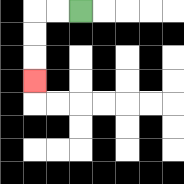{'start': '[3, 0]', 'end': '[1, 3]', 'path_directions': 'L,L,D,D,D', 'path_coordinates': '[[3, 0], [2, 0], [1, 0], [1, 1], [1, 2], [1, 3]]'}